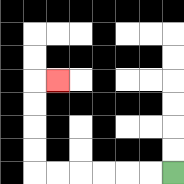{'start': '[7, 7]', 'end': '[2, 3]', 'path_directions': 'L,L,L,L,L,L,U,U,U,U,R', 'path_coordinates': '[[7, 7], [6, 7], [5, 7], [4, 7], [3, 7], [2, 7], [1, 7], [1, 6], [1, 5], [1, 4], [1, 3], [2, 3]]'}